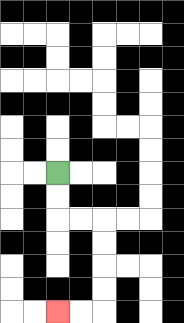{'start': '[2, 7]', 'end': '[2, 13]', 'path_directions': 'D,D,R,R,D,D,D,D,L,L', 'path_coordinates': '[[2, 7], [2, 8], [2, 9], [3, 9], [4, 9], [4, 10], [4, 11], [4, 12], [4, 13], [3, 13], [2, 13]]'}